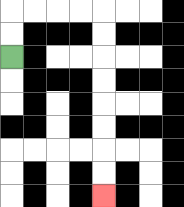{'start': '[0, 2]', 'end': '[4, 8]', 'path_directions': 'U,U,R,R,R,R,D,D,D,D,D,D,D,D', 'path_coordinates': '[[0, 2], [0, 1], [0, 0], [1, 0], [2, 0], [3, 0], [4, 0], [4, 1], [4, 2], [4, 3], [4, 4], [4, 5], [4, 6], [4, 7], [4, 8]]'}